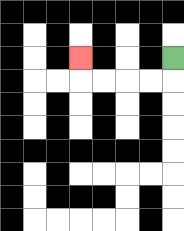{'start': '[7, 2]', 'end': '[3, 2]', 'path_directions': 'D,L,L,L,L,U', 'path_coordinates': '[[7, 2], [7, 3], [6, 3], [5, 3], [4, 3], [3, 3], [3, 2]]'}